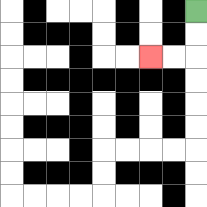{'start': '[8, 0]', 'end': '[6, 2]', 'path_directions': 'D,D,L,L', 'path_coordinates': '[[8, 0], [8, 1], [8, 2], [7, 2], [6, 2]]'}